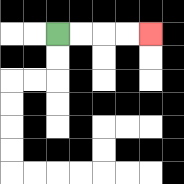{'start': '[2, 1]', 'end': '[6, 1]', 'path_directions': 'R,R,R,R', 'path_coordinates': '[[2, 1], [3, 1], [4, 1], [5, 1], [6, 1]]'}